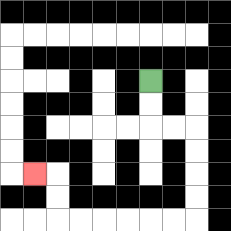{'start': '[6, 3]', 'end': '[1, 7]', 'path_directions': 'D,D,R,R,D,D,D,D,L,L,L,L,L,L,U,U,L', 'path_coordinates': '[[6, 3], [6, 4], [6, 5], [7, 5], [8, 5], [8, 6], [8, 7], [8, 8], [8, 9], [7, 9], [6, 9], [5, 9], [4, 9], [3, 9], [2, 9], [2, 8], [2, 7], [1, 7]]'}